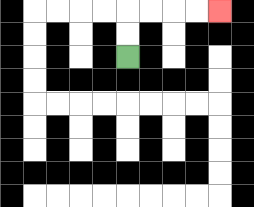{'start': '[5, 2]', 'end': '[9, 0]', 'path_directions': 'U,U,R,R,R,R', 'path_coordinates': '[[5, 2], [5, 1], [5, 0], [6, 0], [7, 0], [8, 0], [9, 0]]'}